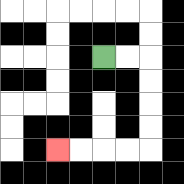{'start': '[4, 2]', 'end': '[2, 6]', 'path_directions': 'R,R,D,D,D,D,L,L,L,L', 'path_coordinates': '[[4, 2], [5, 2], [6, 2], [6, 3], [6, 4], [6, 5], [6, 6], [5, 6], [4, 6], [3, 6], [2, 6]]'}